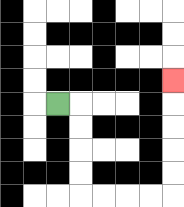{'start': '[2, 4]', 'end': '[7, 3]', 'path_directions': 'R,D,D,D,D,R,R,R,R,U,U,U,U,U', 'path_coordinates': '[[2, 4], [3, 4], [3, 5], [3, 6], [3, 7], [3, 8], [4, 8], [5, 8], [6, 8], [7, 8], [7, 7], [7, 6], [7, 5], [7, 4], [7, 3]]'}